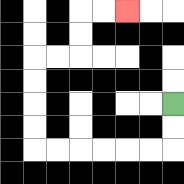{'start': '[7, 4]', 'end': '[5, 0]', 'path_directions': 'D,D,L,L,L,L,L,L,U,U,U,U,R,R,U,U,R,R', 'path_coordinates': '[[7, 4], [7, 5], [7, 6], [6, 6], [5, 6], [4, 6], [3, 6], [2, 6], [1, 6], [1, 5], [1, 4], [1, 3], [1, 2], [2, 2], [3, 2], [3, 1], [3, 0], [4, 0], [5, 0]]'}